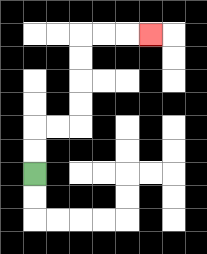{'start': '[1, 7]', 'end': '[6, 1]', 'path_directions': 'U,U,R,R,U,U,U,U,R,R,R', 'path_coordinates': '[[1, 7], [1, 6], [1, 5], [2, 5], [3, 5], [3, 4], [3, 3], [3, 2], [3, 1], [4, 1], [5, 1], [6, 1]]'}